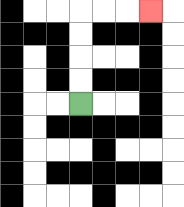{'start': '[3, 4]', 'end': '[6, 0]', 'path_directions': 'U,U,U,U,R,R,R', 'path_coordinates': '[[3, 4], [3, 3], [3, 2], [3, 1], [3, 0], [4, 0], [5, 0], [6, 0]]'}